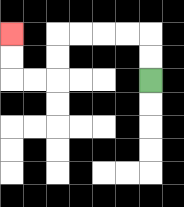{'start': '[6, 3]', 'end': '[0, 1]', 'path_directions': 'U,U,L,L,L,L,D,D,L,L,U,U', 'path_coordinates': '[[6, 3], [6, 2], [6, 1], [5, 1], [4, 1], [3, 1], [2, 1], [2, 2], [2, 3], [1, 3], [0, 3], [0, 2], [0, 1]]'}